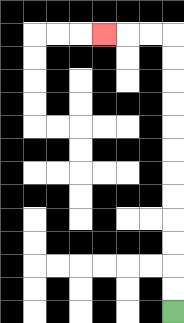{'start': '[7, 13]', 'end': '[4, 1]', 'path_directions': 'U,U,U,U,U,U,U,U,U,U,U,U,L,L,L', 'path_coordinates': '[[7, 13], [7, 12], [7, 11], [7, 10], [7, 9], [7, 8], [7, 7], [7, 6], [7, 5], [7, 4], [7, 3], [7, 2], [7, 1], [6, 1], [5, 1], [4, 1]]'}